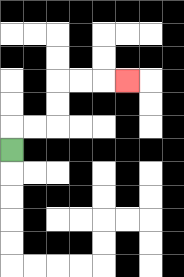{'start': '[0, 6]', 'end': '[5, 3]', 'path_directions': 'U,R,R,U,U,R,R,R', 'path_coordinates': '[[0, 6], [0, 5], [1, 5], [2, 5], [2, 4], [2, 3], [3, 3], [4, 3], [5, 3]]'}